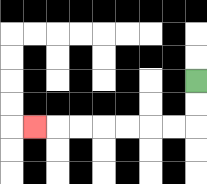{'start': '[8, 3]', 'end': '[1, 5]', 'path_directions': 'D,D,L,L,L,L,L,L,L', 'path_coordinates': '[[8, 3], [8, 4], [8, 5], [7, 5], [6, 5], [5, 5], [4, 5], [3, 5], [2, 5], [1, 5]]'}